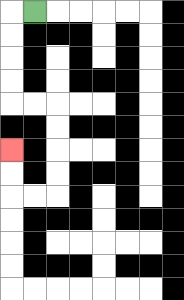{'start': '[1, 0]', 'end': '[0, 6]', 'path_directions': 'L,D,D,D,D,R,R,D,D,D,D,L,L,U,U', 'path_coordinates': '[[1, 0], [0, 0], [0, 1], [0, 2], [0, 3], [0, 4], [1, 4], [2, 4], [2, 5], [2, 6], [2, 7], [2, 8], [1, 8], [0, 8], [0, 7], [0, 6]]'}